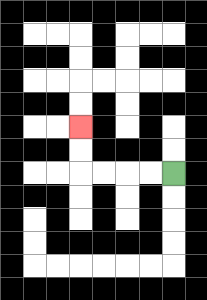{'start': '[7, 7]', 'end': '[3, 5]', 'path_directions': 'L,L,L,L,U,U', 'path_coordinates': '[[7, 7], [6, 7], [5, 7], [4, 7], [3, 7], [3, 6], [3, 5]]'}